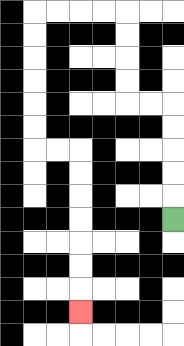{'start': '[7, 9]', 'end': '[3, 13]', 'path_directions': 'U,U,U,U,U,L,L,U,U,U,U,L,L,L,L,D,D,D,D,D,D,R,R,D,D,D,D,D,D,D', 'path_coordinates': '[[7, 9], [7, 8], [7, 7], [7, 6], [7, 5], [7, 4], [6, 4], [5, 4], [5, 3], [5, 2], [5, 1], [5, 0], [4, 0], [3, 0], [2, 0], [1, 0], [1, 1], [1, 2], [1, 3], [1, 4], [1, 5], [1, 6], [2, 6], [3, 6], [3, 7], [3, 8], [3, 9], [3, 10], [3, 11], [3, 12], [3, 13]]'}